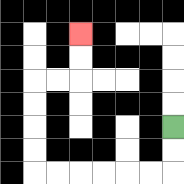{'start': '[7, 5]', 'end': '[3, 1]', 'path_directions': 'D,D,L,L,L,L,L,L,U,U,U,U,R,R,U,U', 'path_coordinates': '[[7, 5], [7, 6], [7, 7], [6, 7], [5, 7], [4, 7], [3, 7], [2, 7], [1, 7], [1, 6], [1, 5], [1, 4], [1, 3], [2, 3], [3, 3], [3, 2], [3, 1]]'}